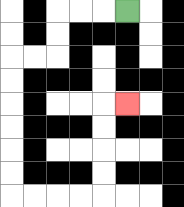{'start': '[5, 0]', 'end': '[5, 4]', 'path_directions': 'L,L,L,D,D,L,L,D,D,D,D,D,D,R,R,R,R,U,U,U,U,R', 'path_coordinates': '[[5, 0], [4, 0], [3, 0], [2, 0], [2, 1], [2, 2], [1, 2], [0, 2], [0, 3], [0, 4], [0, 5], [0, 6], [0, 7], [0, 8], [1, 8], [2, 8], [3, 8], [4, 8], [4, 7], [4, 6], [4, 5], [4, 4], [5, 4]]'}